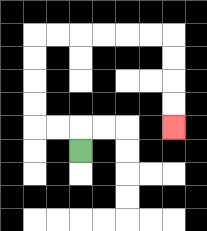{'start': '[3, 6]', 'end': '[7, 5]', 'path_directions': 'U,L,L,U,U,U,U,R,R,R,R,R,R,D,D,D,D', 'path_coordinates': '[[3, 6], [3, 5], [2, 5], [1, 5], [1, 4], [1, 3], [1, 2], [1, 1], [2, 1], [3, 1], [4, 1], [5, 1], [6, 1], [7, 1], [7, 2], [7, 3], [7, 4], [7, 5]]'}